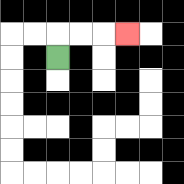{'start': '[2, 2]', 'end': '[5, 1]', 'path_directions': 'U,R,R,R', 'path_coordinates': '[[2, 2], [2, 1], [3, 1], [4, 1], [5, 1]]'}